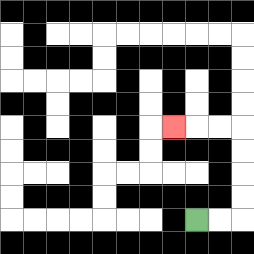{'start': '[8, 9]', 'end': '[7, 5]', 'path_directions': 'R,R,U,U,U,U,L,L,L', 'path_coordinates': '[[8, 9], [9, 9], [10, 9], [10, 8], [10, 7], [10, 6], [10, 5], [9, 5], [8, 5], [7, 5]]'}